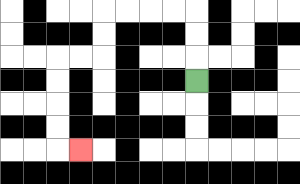{'start': '[8, 3]', 'end': '[3, 6]', 'path_directions': 'U,U,U,L,L,L,L,D,D,L,L,D,D,D,D,R', 'path_coordinates': '[[8, 3], [8, 2], [8, 1], [8, 0], [7, 0], [6, 0], [5, 0], [4, 0], [4, 1], [4, 2], [3, 2], [2, 2], [2, 3], [2, 4], [2, 5], [2, 6], [3, 6]]'}